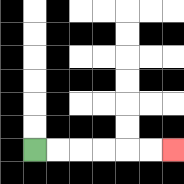{'start': '[1, 6]', 'end': '[7, 6]', 'path_directions': 'R,R,R,R,R,R', 'path_coordinates': '[[1, 6], [2, 6], [3, 6], [4, 6], [5, 6], [6, 6], [7, 6]]'}